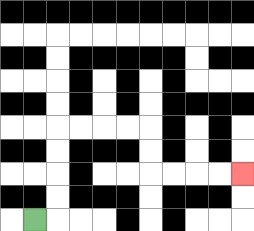{'start': '[1, 9]', 'end': '[10, 7]', 'path_directions': 'R,U,U,U,U,R,R,R,R,D,D,R,R,R,R', 'path_coordinates': '[[1, 9], [2, 9], [2, 8], [2, 7], [2, 6], [2, 5], [3, 5], [4, 5], [5, 5], [6, 5], [6, 6], [6, 7], [7, 7], [8, 7], [9, 7], [10, 7]]'}